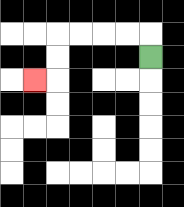{'start': '[6, 2]', 'end': '[1, 3]', 'path_directions': 'U,L,L,L,L,D,D,L', 'path_coordinates': '[[6, 2], [6, 1], [5, 1], [4, 1], [3, 1], [2, 1], [2, 2], [2, 3], [1, 3]]'}